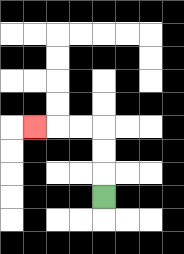{'start': '[4, 8]', 'end': '[1, 5]', 'path_directions': 'U,U,U,L,L,L', 'path_coordinates': '[[4, 8], [4, 7], [4, 6], [4, 5], [3, 5], [2, 5], [1, 5]]'}